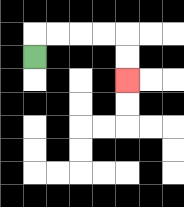{'start': '[1, 2]', 'end': '[5, 3]', 'path_directions': 'U,R,R,R,R,D,D', 'path_coordinates': '[[1, 2], [1, 1], [2, 1], [3, 1], [4, 1], [5, 1], [5, 2], [5, 3]]'}